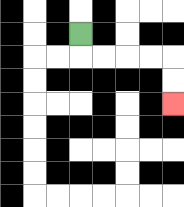{'start': '[3, 1]', 'end': '[7, 4]', 'path_directions': 'D,R,R,R,R,D,D', 'path_coordinates': '[[3, 1], [3, 2], [4, 2], [5, 2], [6, 2], [7, 2], [7, 3], [7, 4]]'}